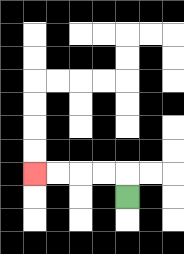{'start': '[5, 8]', 'end': '[1, 7]', 'path_directions': 'U,L,L,L,L', 'path_coordinates': '[[5, 8], [5, 7], [4, 7], [3, 7], [2, 7], [1, 7]]'}